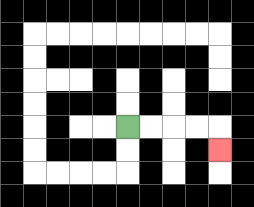{'start': '[5, 5]', 'end': '[9, 6]', 'path_directions': 'R,R,R,R,D', 'path_coordinates': '[[5, 5], [6, 5], [7, 5], [8, 5], [9, 5], [9, 6]]'}